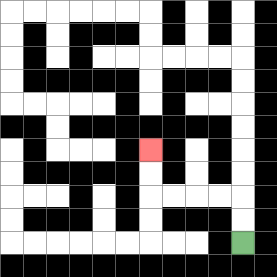{'start': '[10, 10]', 'end': '[6, 6]', 'path_directions': 'U,U,L,L,L,L,U,U', 'path_coordinates': '[[10, 10], [10, 9], [10, 8], [9, 8], [8, 8], [7, 8], [6, 8], [6, 7], [6, 6]]'}